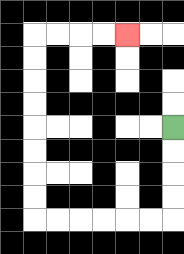{'start': '[7, 5]', 'end': '[5, 1]', 'path_directions': 'D,D,D,D,L,L,L,L,L,L,U,U,U,U,U,U,U,U,R,R,R,R', 'path_coordinates': '[[7, 5], [7, 6], [7, 7], [7, 8], [7, 9], [6, 9], [5, 9], [4, 9], [3, 9], [2, 9], [1, 9], [1, 8], [1, 7], [1, 6], [1, 5], [1, 4], [1, 3], [1, 2], [1, 1], [2, 1], [3, 1], [4, 1], [5, 1]]'}